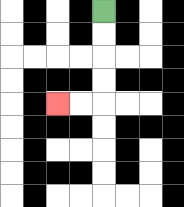{'start': '[4, 0]', 'end': '[2, 4]', 'path_directions': 'D,D,D,D,L,L', 'path_coordinates': '[[4, 0], [4, 1], [4, 2], [4, 3], [4, 4], [3, 4], [2, 4]]'}